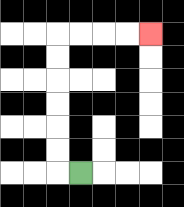{'start': '[3, 7]', 'end': '[6, 1]', 'path_directions': 'L,U,U,U,U,U,U,R,R,R,R', 'path_coordinates': '[[3, 7], [2, 7], [2, 6], [2, 5], [2, 4], [2, 3], [2, 2], [2, 1], [3, 1], [4, 1], [5, 1], [6, 1]]'}